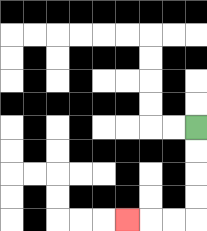{'start': '[8, 5]', 'end': '[5, 9]', 'path_directions': 'D,D,D,D,L,L,L', 'path_coordinates': '[[8, 5], [8, 6], [8, 7], [8, 8], [8, 9], [7, 9], [6, 9], [5, 9]]'}